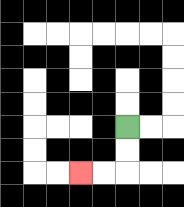{'start': '[5, 5]', 'end': '[3, 7]', 'path_directions': 'D,D,L,L', 'path_coordinates': '[[5, 5], [5, 6], [5, 7], [4, 7], [3, 7]]'}